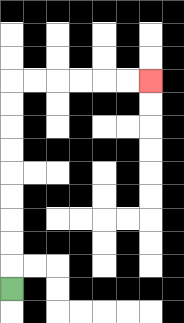{'start': '[0, 12]', 'end': '[6, 3]', 'path_directions': 'U,U,U,U,U,U,U,U,U,R,R,R,R,R,R', 'path_coordinates': '[[0, 12], [0, 11], [0, 10], [0, 9], [0, 8], [0, 7], [0, 6], [0, 5], [0, 4], [0, 3], [1, 3], [2, 3], [3, 3], [4, 3], [5, 3], [6, 3]]'}